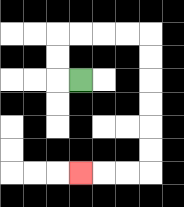{'start': '[3, 3]', 'end': '[3, 7]', 'path_directions': 'L,U,U,R,R,R,R,D,D,D,D,D,D,L,L,L', 'path_coordinates': '[[3, 3], [2, 3], [2, 2], [2, 1], [3, 1], [4, 1], [5, 1], [6, 1], [6, 2], [6, 3], [6, 4], [6, 5], [6, 6], [6, 7], [5, 7], [4, 7], [3, 7]]'}